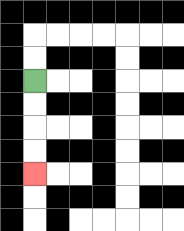{'start': '[1, 3]', 'end': '[1, 7]', 'path_directions': 'D,D,D,D', 'path_coordinates': '[[1, 3], [1, 4], [1, 5], [1, 6], [1, 7]]'}